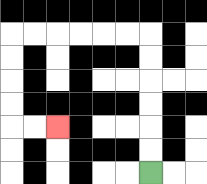{'start': '[6, 7]', 'end': '[2, 5]', 'path_directions': 'U,U,U,U,U,U,L,L,L,L,L,L,D,D,D,D,R,R', 'path_coordinates': '[[6, 7], [6, 6], [6, 5], [6, 4], [6, 3], [6, 2], [6, 1], [5, 1], [4, 1], [3, 1], [2, 1], [1, 1], [0, 1], [0, 2], [0, 3], [0, 4], [0, 5], [1, 5], [2, 5]]'}